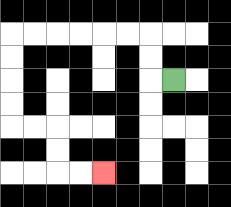{'start': '[7, 3]', 'end': '[4, 7]', 'path_directions': 'L,U,U,L,L,L,L,L,L,D,D,D,D,R,R,D,D,R,R', 'path_coordinates': '[[7, 3], [6, 3], [6, 2], [6, 1], [5, 1], [4, 1], [3, 1], [2, 1], [1, 1], [0, 1], [0, 2], [0, 3], [0, 4], [0, 5], [1, 5], [2, 5], [2, 6], [2, 7], [3, 7], [4, 7]]'}